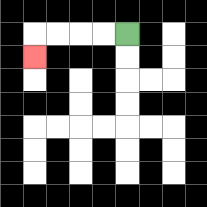{'start': '[5, 1]', 'end': '[1, 2]', 'path_directions': 'L,L,L,L,D', 'path_coordinates': '[[5, 1], [4, 1], [3, 1], [2, 1], [1, 1], [1, 2]]'}